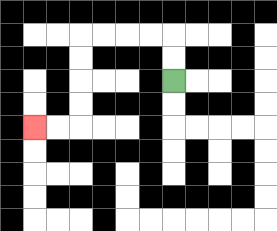{'start': '[7, 3]', 'end': '[1, 5]', 'path_directions': 'U,U,L,L,L,L,D,D,D,D,L,L', 'path_coordinates': '[[7, 3], [7, 2], [7, 1], [6, 1], [5, 1], [4, 1], [3, 1], [3, 2], [3, 3], [3, 4], [3, 5], [2, 5], [1, 5]]'}